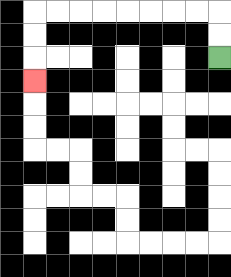{'start': '[9, 2]', 'end': '[1, 3]', 'path_directions': 'U,U,L,L,L,L,L,L,L,L,D,D,D', 'path_coordinates': '[[9, 2], [9, 1], [9, 0], [8, 0], [7, 0], [6, 0], [5, 0], [4, 0], [3, 0], [2, 0], [1, 0], [1, 1], [1, 2], [1, 3]]'}